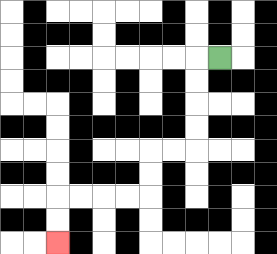{'start': '[9, 2]', 'end': '[2, 10]', 'path_directions': 'L,D,D,D,D,L,L,D,D,L,L,L,L,D,D', 'path_coordinates': '[[9, 2], [8, 2], [8, 3], [8, 4], [8, 5], [8, 6], [7, 6], [6, 6], [6, 7], [6, 8], [5, 8], [4, 8], [3, 8], [2, 8], [2, 9], [2, 10]]'}